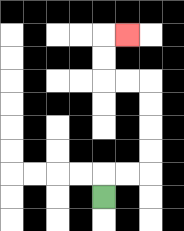{'start': '[4, 8]', 'end': '[5, 1]', 'path_directions': 'U,R,R,U,U,U,U,L,L,U,U,R', 'path_coordinates': '[[4, 8], [4, 7], [5, 7], [6, 7], [6, 6], [6, 5], [6, 4], [6, 3], [5, 3], [4, 3], [4, 2], [4, 1], [5, 1]]'}